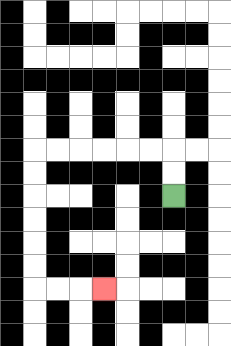{'start': '[7, 8]', 'end': '[4, 12]', 'path_directions': 'U,U,L,L,L,L,L,L,D,D,D,D,D,D,R,R,R', 'path_coordinates': '[[7, 8], [7, 7], [7, 6], [6, 6], [5, 6], [4, 6], [3, 6], [2, 6], [1, 6], [1, 7], [1, 8], [1, 9], [1, 10], [1, 11], [1, 12], [2, 12], [3, 12], [4, 12]]'}